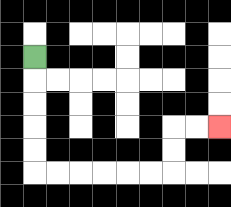{'start': '[1, 2]', 'end': '[9, 5]', 'path_directions': 'D,D,D,D,D,R,R,R,R,R,R,U,U,R,R', 'path_coordinates': '[[1, 2], [1, 3], [1, 4], [1, 5], [1, 6], [1, 7], [2, 7], [3, 7], [4, 7], [5, 7], [6, 7], [7, 7], [7, 6], [7, 5], [8, 5], [9, 5]]'}